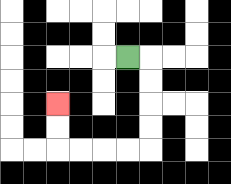{'start': '[5, 2]', 'end': '[2, 4]', 'path_directions': 'R,D,D,D,D,L,L,L,L,U,U', 'path_coordinates': '[[5, 2], [6, 2], [6, 3], [6, 4], [6, 5], [6, 6], [5, 6], [4, 6], [3, 6], [2, 6], [2, 5], [2, 4]]'}